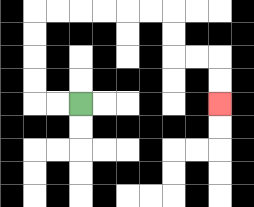{'start': '[3, 4]', 'end': '[9, 4]', 'path_directions': 'L,L,U,U,U,U,R,R,R,R,R,R,D,D,R,R,D,D', 'path_coordinates': '[[3, 4], [2, 4], [1, 4], [1, 3], [1, 2], [1, 1], [1, 0], [2, 0], [3, 0], [4, 0], [5, 0], [6, 0], [7, 0], [7, 1], [7, 2], [8, 2], [9, 2], [9, 3], [9, 4]]'}